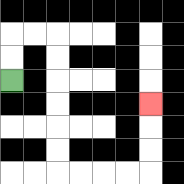{'start': '[0, 3]', 'end': '[6, 4]', 'path_directions': 'U,U,R,R,D,D,D,D,D,D,R,R,R,R,U,U,U', 'path_coordinates': '[[0, 3], [0, 2], [0, 1], [1, 1], [2, 1], [2, 2], [2, 3], [2, 4], [2, 5], [2, 6], [2, 7], [3, 7], [4, 7], [5, 7], [6, 7], [6, 6], [6, 5], [6, 4]]'}